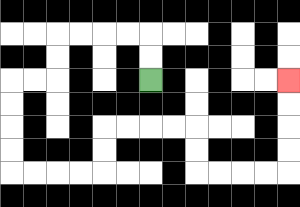{'start': '[6, 3]', 'end': '[12, 3]', 'path_directions': 'U,U,L,L,L,L,D,D,L,L,D,D,D,D,R,R,R,R,U,U,R,R,R,R,D,D,R,R,R,R,U,U,U,U', 'path_coordinates': '[[6, 3], [6, 2], [6, 1], [5, 1], [4, 1], [3, 1], [2, 1], [2, 2], [2, 3], [1, 3], [0, 3], [0, 4], [0, 5], [0, 6], [0, 7], [1, 7], [2, 7], [3, 7], [4, 7], [4, 6], [4, 5], [5, 5], [6, 5], [7, 5], [8, 5], [8, 6], [8, 7], [9, 7], [10, 7], [11, 7], [12, 7], [12, 6], [12, 5], [12, 4], [12, 3]]'}